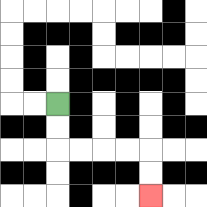{'start': '[2, 4]', 'end': '[6, 8]', 'path_directions': 'D,D,R,R,R,R,D,D', 'path_coordinates': '[[2, 4], [2, 5], [2, 6], [3, 6], [4, 6], [5, 6], [6, 6], [6, 7], [6, 8]]'}